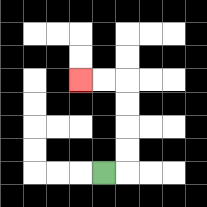{'start': '[4, 7]', 'end': '[3, 3]', 'path_directions': 'R,U,U,U,U,L,L', 'path_coordinates': '[[4, 7], [5, 7], [5, 6], [5, 5], [5, 4], [5, 3], [4, 3], [3, 3]]'}